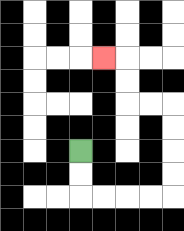{'start': '[3, 6]', 'end': '[4, 2]', 'path_directions': 'D,D,R,R,R,R,U,U,U,U,L,L,U,U,L', 'path_coordinates': '[[3, 6], [3, 7], [3, 8], [4, 8], [5, 8], [6, 8], [7, 8], [7, 7], [7, 6], [7, 5], [7, 4], [6, 4], [5, 4], [5, 3], [5, 2], [4, 2]]'}